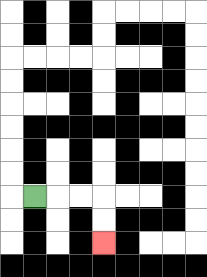{'start': '[1, 8]', 'end': '[4, 10]', 'path_directions': 'R,R,R,D,D', 'path_coordinates': '[[1, 8], [2, 8], [3, 8], [4, 8], [4, 9], [4, 10]]'}